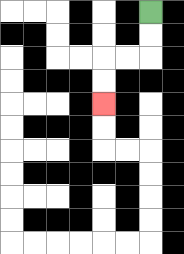{'start': '[6, 0]', 'end': '[4, 4]', 'path_directions': 'D,D,L,L,D,D', 'path_coordinates': '[[6, 0], [6, 1], [6, 2], [5, 2], [4, 2], [4, 3], [4, 4]]'}